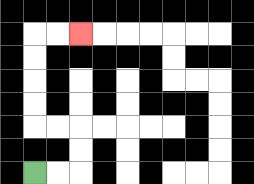{'start': '[1, 7]', 'end': '[3, 1]', 'path_directions': 'R,R,U,U,L,L,U,U,U,U,R,R', 'path_coordinates': '[[1, 7], [2, 7], [3, 7], [3, 6], [3, 5], [2, 5], [1, 5], [1, 4], [1, 3], [1, 2], [1, 1], [2, 1], [3, 1]]'}